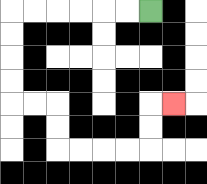{'start': '[6, 0]', 'end': '[7, 4]', 'path_directions': 'L,L,L,L,L,L,D,D,D,D,R,R,D,D,R,R,R,R,U,U,R', 'path_coordinates': '[[6, 0], [5, 0], [4, 0], [3, 0], [2, 0], [1, 0], [0, 0], [0, 1], [0, 2], [0, 3], [0, 4], [1, 4], [2, 4], [2, 5], [2, 6], [3, 6], [4, 6], [5, 6], [6, 6], [6, 5], [6, 4], [7, 4]]'}